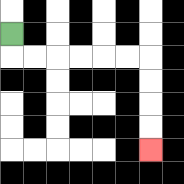{'start': '[0, 1]', 'end': '[6, 6]', 'path_directions': 'D,R,R,R,R,R,R,D,D,D,D', 'path_coordinates': '[[0, 1], [0, 2], [1, 2], [2, 2], [3, 2], [4, 2], [5, 2], [6, 2], [6, 3], [6, 4], [6, 5], [6, 6]]'}